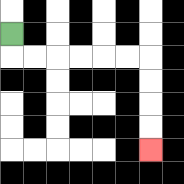{'start': '[0, 1]', 'end': '[6, 6]', 'path_directions': 'D,R,R,R,R,R,R,D,D,D,D', 'path_coordinates': '[[0, 1], [0, 2], [1, 2], [2, 2], [3, 2], [4, 2], [5, 2], [6, 2], [6, 3], [6, 4], [6, 5], [6, 6]]'}